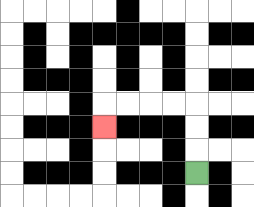{'start': '[8, 7]', 'end': '[4, 5]', 'path_directions': 'U,U,U,L,L,L,L,D', 'path_coordinates': '[[8, 7], [8, 6], [8, 5], [8, 4], [7, 4], [6, 4], [5, 4], [4, 4], [4, 5]]'}